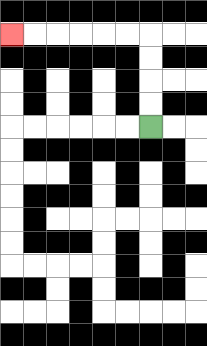{'start': '[6, 5]', 'end': '[0, 1]', 'path_directions': 'U,U,U,U,L,L,L,L,L,L', 'path_coordinates': '[[6, 5], [6, 4], [6, 3], [6, 2], [6, 1], [5, 1], [4, 1], [3, 1], [2, 1], [1, 1], [0, 1]]'}